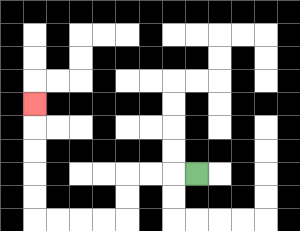{'start': '[8, 7]', 'end': '[1, 4]', 'path_directions': 'L,L,L,D,D,L,L,L,L,U,U,U,U,U', 'path_coordinates': '[[8, 7], [7, 7], [6, 7], [5, 7], [5, 8], [5, 9], [4, 9], [3, 9], [2, 9], [1, 9], [1, 8], [1, 7], [1, 6], [1, 5], [1, 4]]'}